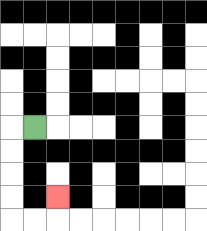{'start': '[1, 5]', 'end': '[2, 8]', 'path_directions': 'L,D,D,D,D,R,R,U', 'path_coordinates': '[[1, 5], [0, 5], [0, 6], [0, 7], [0, 8], [0, 9], [1, 9], [2, 9], [2, 8]]'}